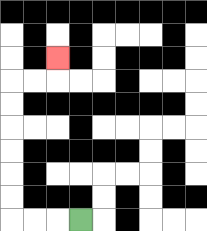{'start': '[3, 9]', 'end': '[2, 2]', 'path_directions': 'L,L,L,U,U,U,U,U,U,R,R,U', 'path_coordinates': '[[3, 9], [2, 9], [1, 9], [0, 9], [0, 8], [0, 7], [0, 6], [0, 5], [0, 4], [0, 3], [1, 3], [2, 3], [2, 2]]'}